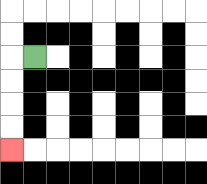{'start': '[1, 2]', 'end': '[0, 6]', 'path_directions': 'L,D,D,D,D', 'path_coordinates': '[[1, 2], [0, 2], [0, 3], [0, 4], [0, 5], [0, 6]]'}